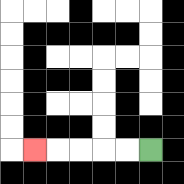{'start': '[6, 6]', 'end': '[1, 6]', 'path_directions': 'L,L,L,L,L', 'path_coordinates': '[[6, 6], [5, 6], [4, 6], [3, 6], [2, 6], [1, 6]]'}